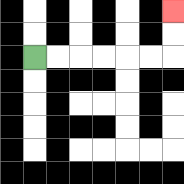{'start': '[1, 2]', 'end': '[7, 0]', 'path_directions': 'R,R,R,R,R,R,U,U', 'path_coordinates': '[[1, 2], [2, 2], [3, 2], [4, 2], [5, 2], [6, 2], [7, 2], [7, 1], [7, 0]]'}